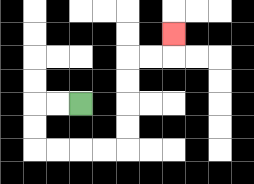{'start': '[3, 4]', 'end': '[7, 1]', 'path_directions': 'L,L,D,D,R,R,R,R,U,U,U,U,R,R,U', 'path_coordinates': '[[3, 4], [2, 4], [1, 4], [1, 5], [1, 6], [2, 6], [3, 6], [4, 6], [5, 6], [5, 5], [5, 4], [5, 3], [5, 2], [6, 2], [7, 2], [7, 1]]'}